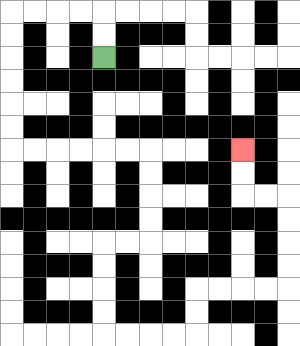{'start': '[4, 2]', 'end': '[10, 6]', 'path_directions': 'U,U,L,L,L,L,D,D,D,D,D,D,R,R,R,R,R,R,D,D,D,D,L,L,D,D,D,D,R,R,R,R,U,U,R,R,R,R,U,U,U,U,L,L,U,U', 'path_coordinates': '[[4, 2], [4, 1], [4, 0], [3, 0], [2, 0], [1, 0], [0, 0], [0, 1], [0, 2], [0, 3], [0, 4], [0, 5], [0, 6], [1, 6], [2, 6], [3, 6], [4, 6], [5, 6], [6, 6], [6, 7], [6, 8], [6, 9], [6, 10], [5, 10], [4, 10], [4, 11], [4, 12], [4, 13], [4, 14], [5, 14], [6, 14], [7, 14], [8, 14], [8, 13], [8, 12], [9, 12], [10, 12], [11, 12], [12, 12], [12, 11], [12, 10], [12, 9], [12, 8], [11, 8], [10, 8], [10, 7], [10, 6]]'}